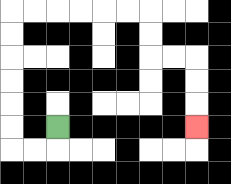{'start': '[2, 5]', 'end': '[8, 5]', 'path_directions': 'D,L,L,U,U,U,U,U,U,R,R,R,R,R,R,D,D,R,R,D,D,D', 'path_coordinates': '[[2, 5], [2, 6], [1, 6], [0, 6], [0, 5], [0, 4], [0, 3], [0, 2], [0, 1], [0, 0], [1, 0], [2, 0], [3, 0], [4, 0], [5, 0], [6, 0], [6, 1], [6, 2], [7, 2], [8, 2], [8, 3], [8, 4], [8, 5]]'}